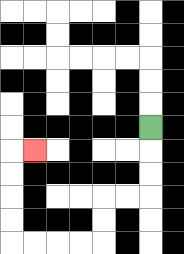{'start': '[6, 5]', 'end': '[1, 6]', 'path_directions': 'D,D,D,L,L,D,D,L,L,L,L,U,U,U,U,R', 'path_coordinates': '[[6, 5], [6, 6], [6, 7], [6, 8], [5, 8], [4, 8], [4, 9], [4, 10], [3, 10], [2, 10], [1, 10], [0, 10], [0, 9], [0, 8], [0, 7], [0, 6], [1, 6]]'}